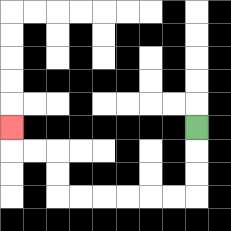{'start': '[8, 5]', 'end': '[0, 5]', 'path_directions': 'D,D,D,L,L,L,L,L,L,U,U,L,L,U', 'path_coordinates': '[[8, 5], [8, 6], [8, 7], [8, 8], [7, 8], [6, 8], [5, 8], [4, 8], [3, 8], [2, 8], [2, 7], [2, 6], [1, 6], [0, 6], [0, 5]]'}